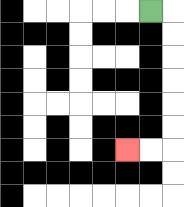{'start': '[6, 0]', 'end': '[5, 6]', 'path_directions': 'R,D,D,D,D,D,D,L,L', 'path_coordinates': '[[6, 0], [7, 0], [7, 1], [7, 2], [7, 3], [7, 4], [7, 5], [7, 6], [6, 6], [5, 6]]'}